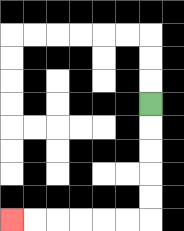{'start': '[6, 4]', 'end': '[0, 9]', 'path_directions': 'D,D,D,D,D,L,L,L,L,L,L', 'path_coordinates': '[[6, 4], [6, 5], [6, 6], [6, 7], [6, 8], [6, 9], [5, 9], [4, 9], [3, 9], [2, 9], [1, 9], [0, 9]]'}